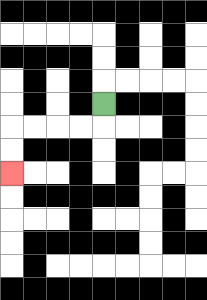{'start': '[4, 4]', 'end': '[0, 7]', 'path_directions': 'D,L,L,L,L,D,D', 'path_coordinates': '[[4, 4], [4, 5], [3, 5], [2, 5], [1, 5], [0, 5], [0, 6], [0, 7]]'}